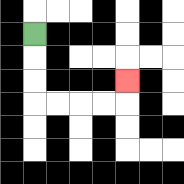{'start': '[1, 1]', 'end': '[5, 3]', 'path_directions': 'D,D,D,R,R,R,R,U', 'path_coordinates': '[[1, 1], [1, 2], [1, 3], [1, 4], [2, 4], [3, 4], [4, 4], [5, 4], [5, 3]]'}